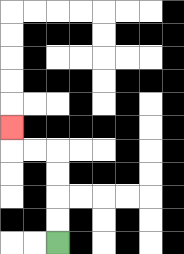{'start': '[2, 10]', 'end': '[0, 5]', 'path_directions': 'U,U,U,U,L,L,U', 'path_coordinates': '[[2, 10], [2, 9], [2, 8], [2, 7], [2, 6], [1, 6], [0, 6], [0, 5]]'}